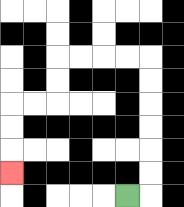{'start': '[5, 8]', 'end': '[0, 7]', 'path_directions': 'R,U,U,U,U,U,U,L,L,L,L,D,D,L,L,D,D,D', 'path_coordinates': '[[5, 8], [6, 8], [6, 7], [6, 6], [6, 5], [6, 4], [6, 3], [6, 2], [5, 2], [4, 2], [3, 2], [2, 2], [2, 3], [2, 4], [1, 4], [0, 4], [0, 5], [0, 6], [0, 7]]'}